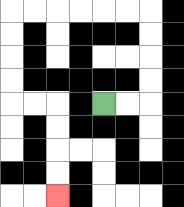{'start': '[4, 4]', 'end': '[2, 8]', 'path_directions': 'R,R,U,U,U,U,L,L,L,L,L,L,D,D,D,D,R,R,D,D,D,D', 'path_coordinates': '[[4, 4], [5, 4], [6, 4], [6, 3], [6, 2], [6, 1], [6, 0], [5, 0], [4, 0], [3, 0], [2, 0], [1, 0], [0, 0], [0, 1], [0, 2], [0, 3], [0, 4], [1, 4], [2, 4], [2, 5], [2, 6], [2, 7], [2, 8]]'}